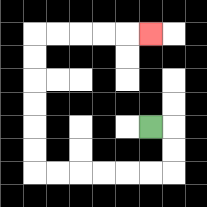{'start': '[6, 5]', 'end': '[6, 1]', 'path_directions': 'R,D,D,L,L,L,L,L,L,U,U,U,U,U,U,R,R,R,R,R', 'path_coordinates': '[[6, 5], [7, 5], [7, 6], [7, 7], [6, 7], [5, 7], [4, 7], [3, 7], [2, 7], [1, 7], [1, 6], [1, 5], [1, 4], [1, 3], [1, 2], [1, 1], [2, 1], [3, 1], [4, 1], [5, 1], [6, 1]]'}